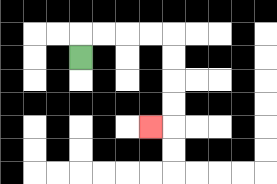{'start': '[3, 2]', 'end': '[6, 5]', 'path_directions': 'U,R,R,R,R,D,D,D,D,L', 'path_coordinates': '[[3, 2], [3, 1], [4, 1], [5, 1], [6, 1], [7, 1], [7, 2], [7, 3], [7, 4], [7, 5], [6, 5]]'}